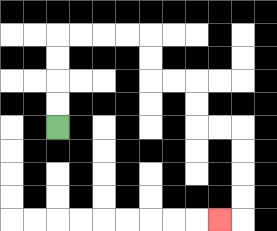{'start': '[2, 5]', 'end': '[9, 9]', 'path_directions': 'U,U,U,U,R,R,R,R,D,D,R,R,D,D,R,R,D,D,D,D,L', 'path_coordinates': '[[2, 5], [2, 4], [2, 3], [2, 2], [2, 1], [3, 1], [4, 1], [5, 1], [6, 1], [6, 2], [6, 3], [7, 3], [8, 3], [8, 4], [8, 5], [9, 5], [10, 5], [10, 6], [10, 7], [10, 8], [10, 9], [9, 9]]'}